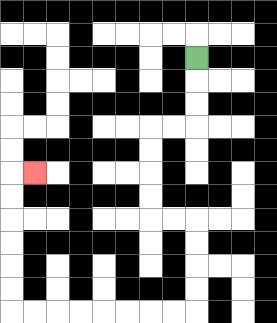{'start': '[8, 2]', 'end': '[1, 7]', 'path_directions': 'D,D,D,L,L,D,D,D,D,R,R,D,D,D,D,L,L,L,L,L,L,L,L,U,U,U,U,U,U,R', 'path_coordinates': '[[8, 2], [8, 3], [8, 4], [8, 5], [7, 5], [6, 5], [6, 6], [6, 7], [6, 8], [6, 9], [7, 9], [8, 9], [8, 10], [8, 11], [8, 12], [8, 13], [7, 13], [6, 13], [5, 13], [4, 13], [3, 13], [2, 13], [1, 13], [0, 13], [0, 12], [0, 11], [0, 10], [0, 9], [0, 8], [0, 7], [1, 7]]'}